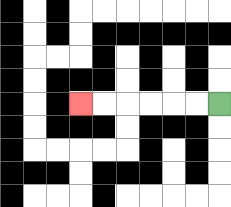{'start': '[9, 4]', 'end': '[3, 4]', 'path_directions': 'L,L,L,L,L,L', 'path_coordinates': '[[9, 4], [8, 4], [7, 4], [6, 4], [5, 4], [4, 4], [3, 4]]'}